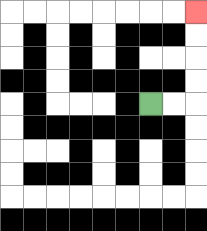{'start': '[6, 4]', 'end': '[8, 0]', 'path_directions': 'R,R,U,U,U,U', 'path_coordinates': '[[6, 4], [7, 4], [8, 4], [8, 3], [8, 2], [8, 1], [8, 0]]'}